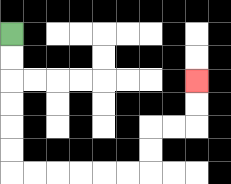{'start': '[0, 1]', 'end': '[8, 3]', 'path_directions': 'D,D,D,D,D,D,R,R,R,R,R,R,U,U,R,R,U,U', 'path_coordinates': '[[0, 1], [0, 2], [0, 3], [0, 4], [0, 5], [0, 6], [0, 7], [1, 7], [2, 7], [3, 7], [4, 7], [5, 7], [6, 7], [6, 6], [6, 5], [7, 5], [8, 5], [8, 4], [8, 3]]'}